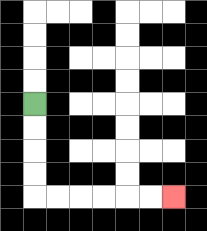{'start': '[1, 4]', 'end': '[7, 8]', 'path_directions': 'D,D,D,D,R,R,R,R,R,R', 'path_coordinates': '[[1, 4], [1, 5], [1, 6], [1, 7], [1, 8], [2, 8], [3, 8], [4, 8], [5, 8], [6, 8], [7, 8]]'}